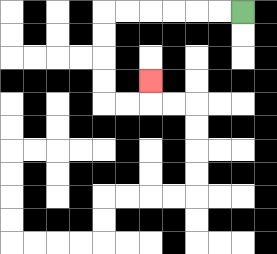{'start': '[10, 0]', 'end': '[6, 3]', 'path_directions': 'L,L,L,L,L,L,D,D,D,D,R,R,U', 'path_coordinates': '[[10, 0], [9, 0], [8, 0], [7, 0], [6, 0], [5, 0], [4, 0], [4, 1], [4, 2], [4, 3], [4, 4], [5, 4], [6, 4], [6, 3]]'}